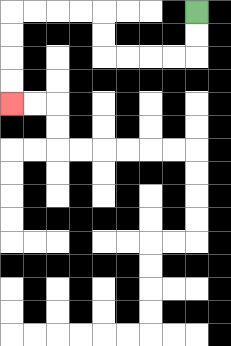{'start': '[8, 0]', 'end': '[0, 4]', 'path_directions': 'D,D,L,L,L,L,U,U,L,L,L,L,D,D,D,D', 'path_coordinates': '[[8, 0], [8, 1], [8, 2], [7, 2], [6, 2], [5, 2], [4, 2], [4, 1], [4, 0], [3, 0], [2, 0], [1, 0], [0, 0], [0, 1], [0, 2], [0, 3], [0, 4]]'}